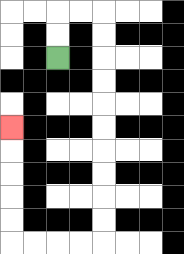{'start': '[2, 2]', 'end': '[0, 5]', 'path_directions': 'U,U,R,R,D,D,D,D,D,D,D,D,D,D,L,L,L,L,U,U,U,U,U', 'path_coordinates': '[[2, 2], [2, 1], [2, 0], [3, 0], [4, 0], [4, 1], [4, 2], [4, 3], [4, 4], [4, 5], [4, 6], [4, 7], [4, 8], [4, 9], [4, 10], [3, 10], [2, 10], [1, 10], [0, 10], [0, 9], [0, 8], [0, 7], [0, 6], [0, 5]]'}